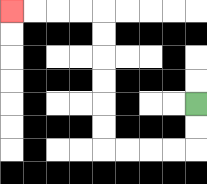{'start': '[8, 4]', 'end': '[0, 0]', 'path_directions': 'D,D,L,L,L,L,U,U,U,U,U,U,L,L,L,L', 'path_coordinates': '[[8, 4], [8, 5], [8, 6], [7, 6], [6, 6], [5, 6], [4, 6], [4, 5], [4, 4], [4, 3], [4, 2], [4, 1], [4, 0], [3, 0], [2, 0], [1, 0], [0, 0]]'}